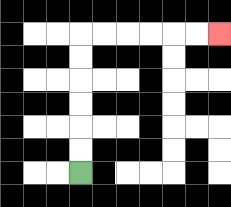{'start': '[3, 7]', 'end': '[9, 1]', 'path_directions': 'U,U,U,U,U,U,R,R,R,R,R,R', 'path_coordinates': '[[3, 7], [3, 6], [3, 5], [3, 4], [3, 3], [3, 2], [3, 1], [4, 1], [5, 1], [6, 1], [7, 1], [8, 1], [9, 1]]'}